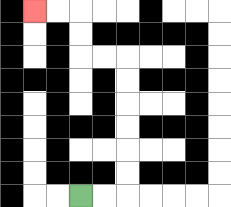{'start': '[3, 8]', 'end': '[1, 0]', 'path_directions': 'R,R,U,U,U,U,U,U,L,L,U,U,L,L', 'path_coordinates': '[[3, 8], [4, 8], [5, 8], [5, 7], [5, 6], [5, 5], [5, 4], [5, 3], [5, 2], [4, 2], [3, 2], [3, 1], [3, 0], [2, 0], [1, 0]]'}